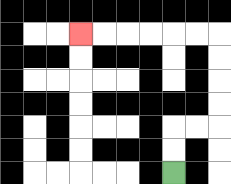{'start': '[7, 7]', 'end': '[3, 1]', 'path_directions': 'U,U,R,R,U,U,U,U,L,L,L,L,L,L', 'path_coordinates': '[[7, 7], [7, 6], [7, 5], [8, 5], [9, 5], [9, 4], [9, 3], [9, 2], [9, 1], [8, 1], [7, 1], [6, 1], [5, 1], [4, 1], [3, 1]]'}